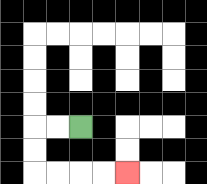{'start': '[3, 5]', 'end': '[5, 7]', 'path_directions': 'L,L,D,D,R,R,R,R', 'path_coordinates': '[[3, 5], [2, 5], [1, 5], [1, 6], [1, 7], [2, 7], [3, 7], [4, 7], [5, 7]]'}